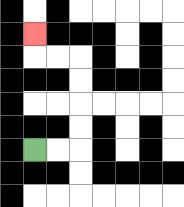{'start': '[1, 6]', 'end': '[1, 1]', 'path_directions': 'R,R,U,U,U,U,L,L,U', 'path_coordinates': '[[1, 6], [2, 6], [3, 6], [3, 5], [3, 4], [3, 3], [3, 2], [2, 2], [1, 2], [1, 1]]'}